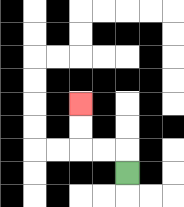{'start': '[5, 7]', 'end': '[3, 4]', 'path_directions': 'U,L,L,U,U', 'path_coordinates': '[[5, 7], [5, 6], [4, 6], [3, 6], [3, 5], [3, 4]]'}